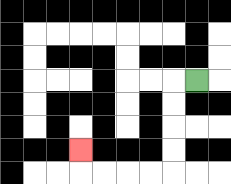{'start': '[8, 3]', 'end': '[3, 6]', 'path_directions': 'L,D,D,D,D,L,L,L,L,U', 'path_coordinates': '[[8, 3], [7, 3], [7, 4], [7, 5], [7, 6], [7, 7], [6, 7], [5, 7], [4, 7], [3, 7], [3, 6]]'}